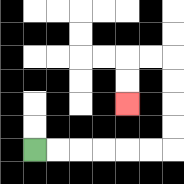{'start': '[1, 6]', 'end': '[5, 4]', 'path_directions': 'R,R,R,R,R,R,U,U,U,U,L,L,D,D', 'path_coordinates': '[[1, 6], [2, 6], [3, 6], [4, 6], [5, 6], [6, 6], [7, 6], [7, 5], [7, 4], [7, 3], [7, 2], [6, 2], [5, 2], [5, 3], [5, 4]]'}